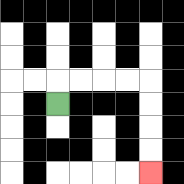{'start': '[2, 4]', 'end': '[6, 7]', 'path_directions': 'U,R,R,R,R,D,D,D,D', 'path_coordinates': '[[2, 4], [2, 3], [3, 3], [4, 3], [5, 3], [6, 3], [6, 4], [6, 5], [6, 6], [6, 7]]'}